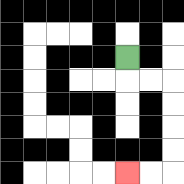{'start': '[5, 2]', 'end': '[5, 7]', 'path_directions': 'D,R,R,D,D,D,D,L,L', 'path_coordinates': '[[5, 2], [5, 3], [6, 3], [7, 3], [7, 4], [7, 5], [7, 6], [7, 7], [6, 7], [5, 7]]'}